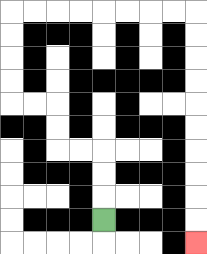{'start': '[4, 9]', 'end': '[8, 10]', 'path_directions': 'U,U,U,L,L,U,U,L,L,U,U,U,U,R,R,R,R,R,R,R,R,D,D,D,D,D,D,D,D,D,D', 'path_coordinates': '[[4, 9], [4, 8], [4, 7], [4, 6], [3, 6], [2, 6], [2, 5], [2, 4], [1, 4], [0, 4], [0, 3], [0, 2], [0, 1], [0, 0], [1, 0], [2, 0], [3, 0], [4, 0], [5, 0], [6, 0], [7, 0], [8, 0], [8, 1], [8, 2], [8, 3], [8, 4], [8, 5], [8, 6], [8, 7], [8, 8], [8, 9], [8, 10]]'}